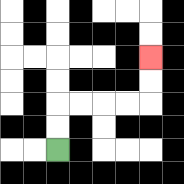{'start': '[2, 6]', 'end': '[6, 2]', 'path_directions': 'U,U,R,R,R,R,U,U', 'path_coordinates': '[[2, 6], [2, 5], [2, 4], [3, 4], [4, 4], [5, 4], [6, 4], [6, 3], [6, 2]]'}